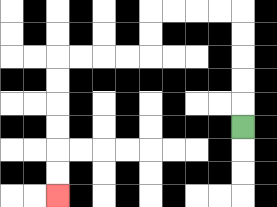{'start': '[10, 5]', 'end': '[2, 8]', 'path_directions': 'U,U,U,U,U,L,L,L,L,D,D,L,L,L,L,D,D,D,D,D,D', 'path_coordinates': '[[10, 5], [10, 4], [10, 3], [10, 2], [10, 1], [10, 0], [9, 0], [8, 0], [7, 0], [6, 0], [6, 1], [6, 2], [5, 2], [4, 2], [3, 2], [2, 2], [2, 3], [2, 4], [2, 5], [2, 6], [2, 7], [2, 8]]'}